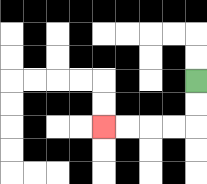{'start': '[8, 3]', 'end': '[4, 5]', 'path_directions': 'D,D,L,L,L,L', 'path_coordinates': '[[8, 3], [8, 4], [8, 5], [7, 5], [6, 5], [5, 5], [4, 5]]'}